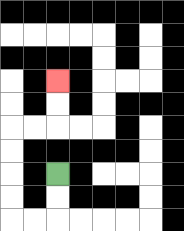{'start': '[2, 7]', 'end': '[2, 3]', 'path_directions': 'D,D,L,L,U,U,U,U,R,R,U,U', 'path_coordinates': '[[2, 7], [2, 8], [2, 9], [1, 9], [0, 9], [0, 8], [0, 7], [0, 6], [0, 5], [1, 5], [2, 5], [2, 4], [2, 3]]'}